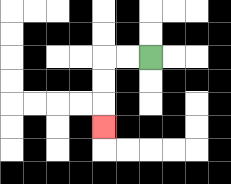{'start': '[6, 2]', 'end': '[4, 5]', 'path_directions': 'L,L,D,D,D', 'path_coordinates': '[[6, 2], [5, 2], [4, 2], [4, 3], [4, 4], [4, 5]]'}